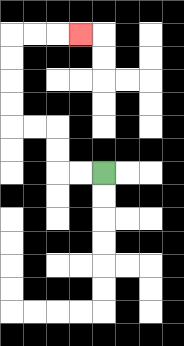{'start': '[4, 7]', 'end': '[3, 1]', 'path_directions': 'L,L,U,U,L,L,U,U,U,U,R,R,R', 'path_coordinates': '[[4, 7], [3, 7], [2, 7], [2, 6], [2, 5], [1, 5], [0, 5], [0, 4], [0, 3], [0, 2], [0, 1], [1, 1], [2, 1], [3, 1]]'}